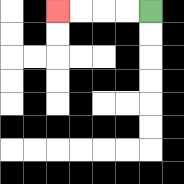{'start': '[6, 0]', 'end': '[2, 0]', 'path_directions': 'L,L,L,L', 'path_coordinates': '[[6, 0], [5, 0], [4, 0], [3, 0], [2, 0]]'}